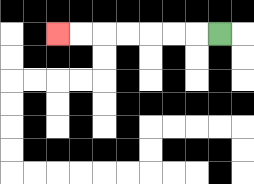{'start': '[9, 1]', 'end': '[2, 1]', 'path_directions': 'L,L,L,L,L,L,L', 'path_coordinates': '[[9, 1], [8, 1], [7, 1], [6, 1], [5, 1], [4, 1], [3, 1], [2, 1]]'}